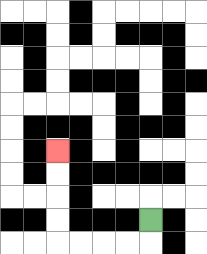{'start': '[6, 9]', 'end': '[2, 6]', 'path_directions': 'D,L,L,L,L,U,U,U,U', 'path_coordinates': '[[6, 9], [6, 10], [5, 10], [4, 10], [3, 10], [2, 10], [2, 9], [2, 8], [2, 7], [2, 6]]'}